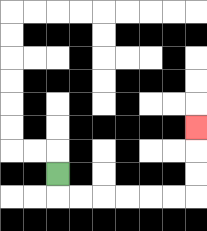{'start': '[2, 7]', 'end': '[8, 5]', 'path_directions': 'D,R,R,R,R,R,R,U,U,U', 'path_coordinates': '[[2, 7], [2, 8], [3, 8], [4, 8], [5, 8], [6, 8], [7, 8], [8, 8], [8, 7], [8, 6], [8, 5]]'}